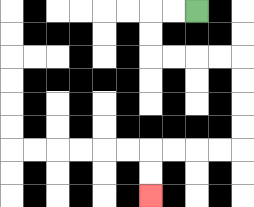{'start': '[8, 0]', 'end': '[6, 8]', 'path_directions': 'L,L,D,D,R,R,R,R,D,D,D,D,L,L,L,L,D,D', 'path_coordinates': '[[8, 0], [7, 0], [6, 0], [6, 1], [6, 2], [7, 2], [8, 2], [9, 2], [10, 2], [10, 3], [10, 4], [10, 5], [10, 6], [9, 6], [8, 6], [7, 6], [6, 6], [6, 7], [6, 8]]'}